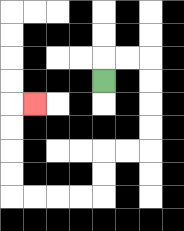{'start': '[4, 3]', 'end': '[1, 4]', 'path_directions': 'U,R,R,D,D,D,D,L,L,D,D,L,L,L,L,U,U,U,U,R', 'path_coordinates': '[[4, 3], [4, 2], [5, 2], [6, 2], [6, 3], [6, 4], [6, 5], [6, 6], [5, 6], [4, 6], [4, 7], [4, 8], [3, 8], [2, 8], [1, 8], [0, 8], [0, 7], [0, 6], [0, 5], [0, 4], [1, 4]]'}